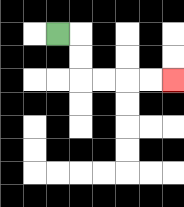{'start': '[2, 1]', 'end': '[7, 3]', 'path_directions': 'R,D,D,R,R,R,R', 'path_coordinates': '[[2, 1], [3, 1], [3, 2], [3, 3], [4, 3], [5, 3], [6, 3], [7, 3]]'}